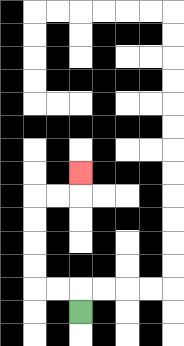{'start': '[3, 13]', 'end': '[3, 7]', 'path_directions': 'U,L,L,U,U,U,U,R,R,U', 'path_coordinates': '[[3, 13], [3, 12], [2, 12], [1, 12], [1, 11], [1, 10], [1, 9], [1, 8], [2, 8], [3, 8], [3, 7]]'}